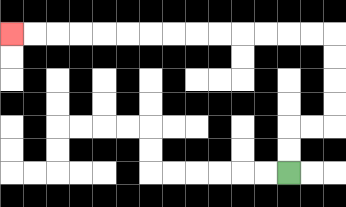{'start': '[12, 7]', 'end': '[0, 1]', 'path_directions': 'U,U,R,R,U,U,U,U,L,L,L,L,L,L,L,L,L,L,L,L,L,L', 'path_coordinates': '[[12, 7], [12, 6], [12, 5], [13, 5], [14, 5], [14, 4], [14, 3], [14, 2], [14, 1], [13, 1], [12, 1], [11, 1], [10, 1], [9, 1], [8, 1], [7, 1], [6, 1], [5, 1], [4, 1], [3, 1], [2, 1], [1, 1], [0, 1]]'}